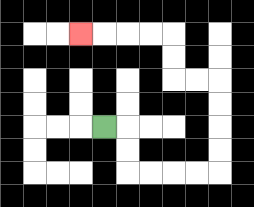{'start': '[4, 5]', 'end': '[3, 1]', 'path_directions': 'R,D,D,R,R,R,R,U,U,U,U,L,L,U,U,L,L,L,L', 'path_coordinates': '[[4, 5], [5, 5], [5, 6], [5, 7], [6, 7], [7, 7], [8, 7], [9, 7], [9, 6], [9, 5], [9, 4], [9, 3], [8, 3], [7, 3], [7, 2], [7, 1], [6, 1], [5, 1], [4, 1], [3, 1]]'}